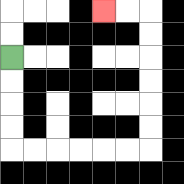{'start': '[0, 2]', 'end': '[4, 0]', 'path_directions': 'D,D,D,D,R,R,R,R,R,R,U,U,U,U,U,U,L,L', 'path_coordinates': '[[0, 2], [0, 3], [0, 4], [0, 5], [0, 6], [1, 6], [2, 6], [3, 6], [4, 6], [5, 6], [6, 6], [6, 5], [6, 4], [6, 3], [6, 2], [6, 1], [6, 0], [5, 0], [4, 0]]'}